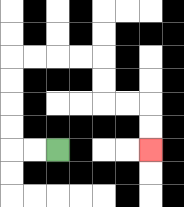{'start': '[2, 6]', 'end': '[6, 6]', 'path_directions': 'L,L,U,U,U,U,R,R,R,R,D,D,R,R,D,D', 'path_coordinates': '[[2, 6], [1, 6], [0, 6], [0, 5], [0, 4], [0, 3], [0, 2], [1, 2], [2, 2], [3, 2], [4, 2], [4, 3], [4, 4], [5, 4], [6, 4], [6, 5], [6, 6]]'}